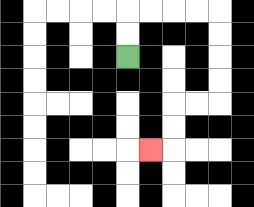{'start': '[5, 2]', 'end': '[6, 6]', 'path_directions': 'U,U,R,R,R,R,D,D,D,D,L,L,D,D,L', 'path_coordinates': '[[5, 2], [5, 1], [5, 0], [6, 0], [7, 0], [8, 0], [9, 0], [9, 1], [9, 2], [9, 3], [9, 4], [8, 4], [7, 4], [7, 5], [7, 6], [6, 6]]'}